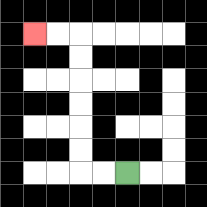{'start': '[5, 7]', 'end': '[1, 1]', 'path_directions': 'L,L,U,U,U,U,U,U,L,L', 'path_coordinates': '[[5, 7], [4, 7], [3, 7], [3, 6], [3, 5], [3, 4], [3, 3], [3, 2], [3, 1], [2, 1], [1, 1]]'}